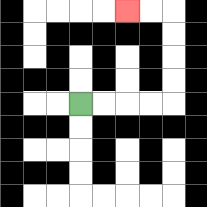{'start': '[3, 4]', 'end': '[5, 0]', 'path_directions': 'R,R,R,R,U,U,U,U,L,L', 'path_coordinates': '[[3, 4], [4, 4], [5, 4], [6, 4], [7, 4], [7, 3], [7, 2], [7, 1], [7, 0], [6, 0], [5, 0]]'}